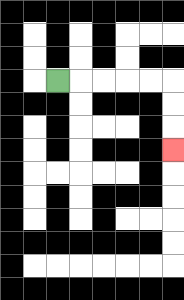{'start': '[2, 3]', 'end': '[7, 6]', 'path_directions': 'R,R,R,R,R,D,D,D', 'path_coordinates': '[[2, 3], [3, 3], [4, 3], [5, 3], [6, 3], [7, 3], [7, 4], [7, 5], [7, 6]]'}